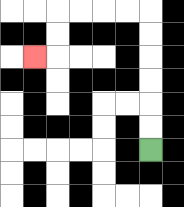{'start': '[6, 6]', 'end': '[1, 2]', 'path_directions': 'U,U,U,U,U,U,L,L,L,L,D,D,L', 'path_coordinates': '[[6, 6], [6, 5], [6, 4], [6, 3], [6, 2], [6, 1], [6, 0], [5, 0], [4, 0], [3, 0], [2, 0], [2, 1], [2, 2], [1, 2]]'}